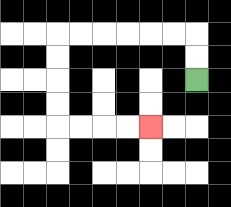{'start': '[8, 3]', 'end': '[6, 5]', 'path_directions': 'U,U,L,L,L,L,L,L,D,D,D,D,R,R,R,R', 'path_coordinates': '[[8, 3], [8, 2], [8, 1], [7, 1], [6, 1], [5, 1], [4, 1], [3, 1], [2, 1], [2, 2], [2, 3], [2, 4], [2, 5], [3, 5], [4, 5], [5, 5], [6, 5]]'}